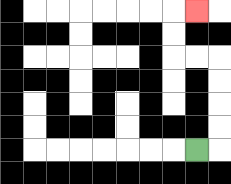{'start': '[8, 6]', 'end': '[8, 0]', 'path_directions': 'R,U,U,U,U,L,L,U,U,R', 'path_coordinates': '[[8, 6], [9, 6], [9, 5], [9, 4], [9, 3], [9, 2], [8, 2], [7, 2], [7, 1], [7, 0], [8, 0]]'}